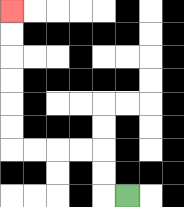{'start': '[5, 8]', 'end': '[0, 0]', 'path_directions': 'L,U,U,L,L,L,L,U,U,U,U,U,U', 'path_coordinates': '[[5, 8], [4, 8], [4, 7], [4, 6], [3, 6], [2, 6], [1, 6], [0, 6], [0, 5], [0, 4], [0, 3], [0, 2], [0, 1], [0, 0]]'}